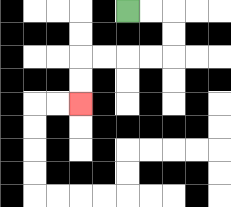{'start': '[5, 0]', 'end': '[3, 4]', 'path_directions': 'R,R,D,D,L,L,L,L,D,D', 'path_coordinates': '[[5, 0], [6, 0], [7, 0], [7, 1], [7, 2], [6, 2], [5, 2], [4, 2], [3, 2], [3, 3], [3, 4]]'}